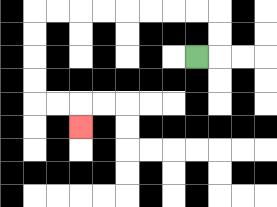{'start': '[8, 2]', 'end': '[3, 5]', 'path_directions': 'R,U,U,L,L,L,L,L,L,L,L,D,D,D,D,R,R,D', 'path_coordinates': '[[8, 2], [9, 2], [9, 1], [9, 0], [8, 0], [7, 0], [6, 0], [5, 0], [4, 0], [3, 0], [2, 0], [1, 0], [1, 1], [1, 2], [1, 3], [1, 4], [2, 4], [3, 4], [3, 5]]'}